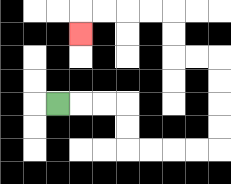{'start': '[2, 4]', 'end': '[3, 1]', 'path_directions': 'R,R,R,D,D,R,R,R,R,U,U,U,U,L,L,U,U,L,L,L,L,D', 'path_coordinates': '[[2, 4], [3, 4], [4, 4], [5, 4], [5, 5], [5, 6], [6, 6], [7, 6], [8, 6], [9, 6], [9, 5], [9, 4], [9, 3], [9, 2], [8, 2], [7, 2], [7, 1], [7, 0], [6, 0], [5, 0], [4, 0], [3, 0], [3, 1]]'}